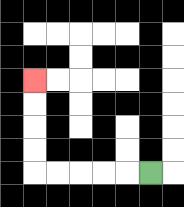{'start': '[6, 7]', 'end': '[1, 3]', 'path_directions': 'L,L,L,L,L,U,U,U,U', 'path_coordinates': '[[6, 7], [5, 7], [4, 7], [3, 7], [2, 7], [1, 7], [1, 6], [1, 5], [1, 4], [1, 3]]'}